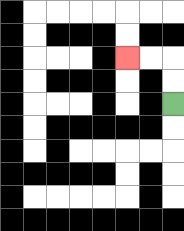{'start': '[7, 4]', 'end': '[5, 2]', 'path_directions': 'U,U,L,L', 'path_coordinates': '[[7, 4], [7, 3], [7, 2], [6, 2], [5, 2]]'}